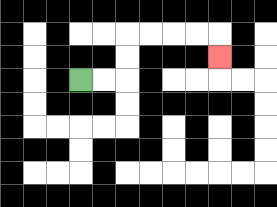{'start': '[3, 3]', 'end': '[9, 2]', 'path_directions': 'R,R,U,U,R,R,R,R,D', 'path_coordinates': '[[3, 3], [4, 3], [5, 3], [5, 2], [5, 1], [6, 1], [7, 1], [8, 1], [9, 1], [9, 2]]'}